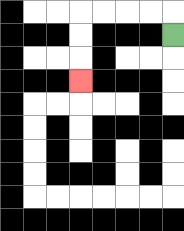{'start': '[7, 1]', 'end': '[3, 3]', 'path_directions': 'U,L,L,L,L,D,D,D', 'path_coordinates': '[[7, 1], [7, 0], [6, 0], [5, 0], [4, 0], [3, 0], [3, 1], [3, 2], [3, 3]]'}